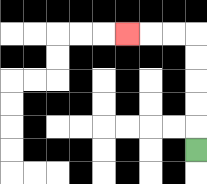{'start': '[8, 6]', 'end': '[5, 1]', 'path_directions': 'U,U,U,U,U,L,L,L', 'path_coordinates': '[[8, 6], [8, 5], [8, 4], [8, 3], [8, 2], [8, 1], [7, 1], [6, 1], [5, 1]]'}